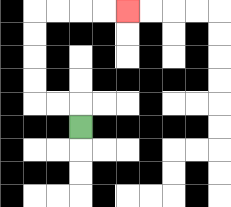{'start': '[3, 5]', 'end': '[5, 0]', 'path_directions': 'U,L,L,U,U,U,U,R,R,R,R', 'path_coordinates': '[[3, 5], [3, 4], [2, 4], [1, 4], [1, 3], [1, 2], [1, 1], [1, 0], [2, 0], [3, 0], [4, 0], [5, 0]]'}